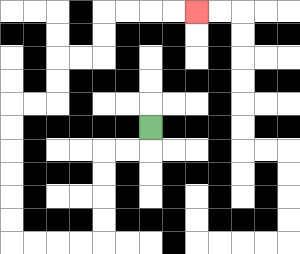{'start': '[6, 5]', 'end': '[8, 0]', 'path_directions': 'D,L,L,D,D,D,D,L,L,L,L,U,U,U,U,U,U,R,R,U,U,R,R,U,U,R,R,R,R', 'path_coordinates': '[[6, 5], [6, 6], [5, 6], [4, 6], [4, 7], [4, 8], [4, 9], [4, 10], [3, 10], [2, 10], [1, 10], [0, 10], [0, 9], [0, 8], [0, 7], [0, 6], [0, 5], [0, 4], [1, 4], [2, 4], [2, 3], [2, 2], [3, 2], [4, 2], [4, 1], [4, 0], [5, 0], [6, 0], [7, 0], [8, 0]]'}